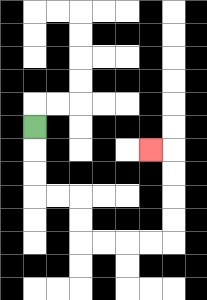{'start': '[1, 5]', 'end': '[6, 6]', 'path_directions': 'D,D,D,R,R,D,D,R,R,R,R,U,U,U,U,L', 'path_coordinates': '[[1, 5], [1, 6], [1, 7], [1, 8], [2, 8], [3, 8], [3, 9], [3, 10], [4, 10], [5, 10], [6, 10], [7, 10], [7, 9], [7, 8], [7, 7], [7, 6], [6, 6]]'}